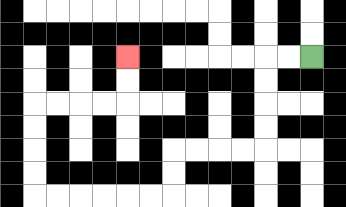{'start': '[13, 2]', 'end': '[5, 2]', 'path_directions': 'L,L,D,D,D,D,L,L,L,L,D,D,L,L,L,L,L,L,U,U,U,U,R,R,R,R,U,U', 'path_coordinates': '[[13, 2], [12, 2], [11, 2], [11, 3], [11, 4], [11, 5], [11, 6], [10, 6], [9, 6], [8, 6], [7, 6], [7, 7], [7, 8], [6, 8], [5, 8], [4, 8], [3, 8], [2, 8], [1, 8], [1, 7], [1, 6], [1, 5], [1, 4], [2, 4], [3, 4], [4, 4], [5, 4], [5, 3], [5, 2]]'}